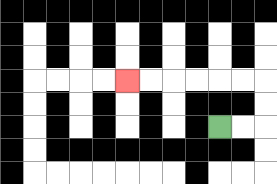{'start': '[9, 5]', 'end': '[5, 3]', 'path_directions': 'R,R,U,U,L,L,L,L,L,L', 'path_coordinates': '[[9, 5], [10, 5], [11, 5], [11, 4], [11, 3], [10, 3], [9, 3], [8, 3], [7, 3], [6, 3], [5, 3]]'}